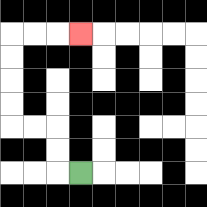{'start': '[3, 7]', 'end': '[3, 1]', 'path_directions': 'L,U,U,L,L,U,U,U,U,R,R,R', 'path_coordinates': '[[3, 7], [2, 7], [2, 6], [2, 5], [1, 5], [0, 5], [0, 4], [0, 3], [0, 2], [0, 1], [1, 1], [2, 1], [3, 1]]'}